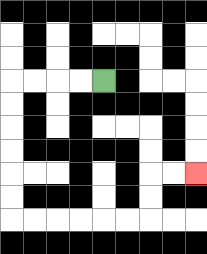{'start': '[4, 3]', 'end': '[8, 7]', 'path_directions': 'L,L,L,L,D,D,D,D,D,D,R,R,R,R,R,R,U,U,R,R', 'path_coordinates': '[[4, 3], [3, 3], [2, 3], [1, 3], [0, 3], [0, 4], [0, 5], [0, 6], [0, 7], [0, 8], [0, 9], [1, 9], [2, 9], [3, 9], [4, 9], [5, 9], [6, 9], [6, 8], [6, 7], [7, 7], [8, 7]]'}